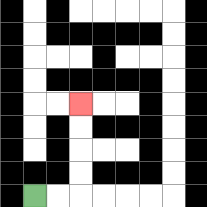{'start': '[1, 8]', 'end': '[3, 4]', 'path_directions': 'R,R,U,U,U,U', 'path_coordinates': '[[1, 8], [2, 8], [3, 8], [3, 7], [3, 6], [3, 5], [3, 4]]'}